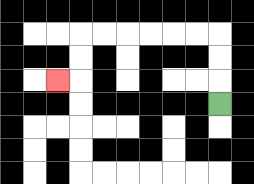{'start': '[9, 4]', 'end': '[2, 3]', 'path_directions': 'U,U,U,L,L,L,L,L,L,D,D,L', 'path_coordinates': '[[9, 4], [9, 3], [9, 2], [9, 1], [8, 1], [7, 1], [6, 1], [5, 1], [4, 1], [3, 1], [3, 2], [3, 3], [2, 3]]'}